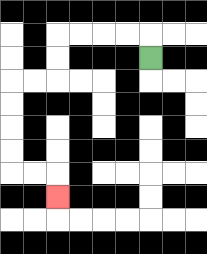{'start': '[6, 2]', 'end': '[2, 8]', 'path_directions': 'U,L,L,L,L,D,D,L,L,D,D,D,D,R,R,D', 'path_coordinates': '[[6, 2], [6, 1], [5, 1], [4, 1], [3, 1], [2, 1], [2, 2], [2, 3], [1, 3], [0, 3], [0, 4], [0, 5], [0, 6], [0, 7], [1, 7], [2, 7], [2, 8]]'}